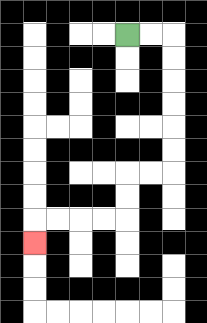{'start': '[5, 1]', 'end': '[1, 10]', 'path_directions': 'R,R,D,D,D,D,D,D,L,L,D,D,L,L,L,L,D', 'path_coordinates': '[[5, 1], [6, 1], [7, 1], [7, 2], [7, 3], [7, 4], [7, 5], [7, 6], [7, 7], [6, 7], [5, 7], [5, 8], [5, 9], [4, 9], [3, 9], [2, 9], [1, 9], [1, 10]]'}